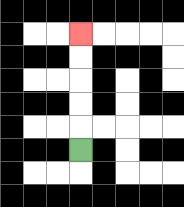{'start': '[3, 6]', 'end': '[3, 1]', 'path_directions': 'U,U,U,U,U', 'path_coordinates': '[[3, 6], [3, 5], [3, 4], [3, 3], [3, 2], [3, 1]]'}